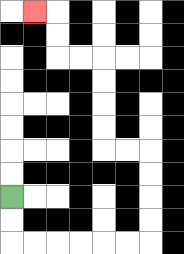{'start': '[0, 8]', 'end': '[1, 0]', 'path_directions': 'D,D,R,R,R,R,R,R,U,U,U,U,L,L,U,U,U,U,L,L,U,U,L', 'path_coordinates': '[[0, 8], [0, 9], [0, 10], [1, 10], [2, 10], [3, 10], [4, 10], [5, 10], [6, 10], [6, 9], [6, 8], [6, 7], [6, 6], [5, 6], [4, 6], [4, 5], [4, 4], [4, 3], [4, 2], [3, 2], [2, 2], [2, 1], [2, 0], [1, 0]]'}